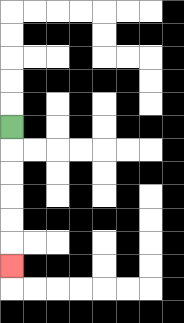{'start': '[0, 5]', 'end': '[0, 11]', 'path_directions': 'D,D,D,D,D,D', 'path_coordinates': '[[0, 5], [0, 6], [0, 7], [0, 8], [0, 9], [0, 10], [0, 11]]'}